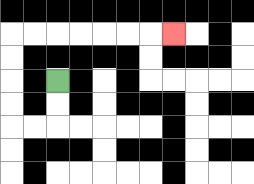{'start': '[2, 3]', 'end': '[7, 1]', 'path_directions': 'D,D,L,L,U,U,U,U,R,R,R,R,R,R,R', 'path_coordinates': '[[2, 3], [2, 4], [2, 5], [1, 5], [0, 5], [0, 4], [0, 3], [0, 2], [0, 1], [1, 1], [2, 1], [3, 1], [4, 1], [5, 1], [6, 1], [7, 1]]'}